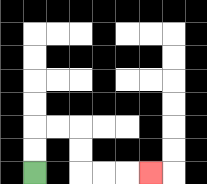{'start': '[1, 7]', 'end': '[6, 7]', 'path_directions': 'U,U,R,R,D,D,R,R,R', 'path_coordinates': '[[1, 7], [1, 6], [1, 5], [2, 5], [3, 5], [3, 6], [3, 7], [4, 7], [5, 7], [6, 7]]'}